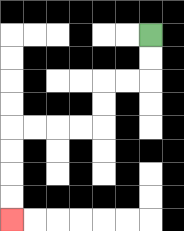{'start': '[6, 1]', 'end': '[0, 9]', 'path_directions': 'D,D,L,L,D,D,L,L,L,L,D,D,D,D', 'path_coordinates': '[[6, 1], [6, 2], [6, 3], [5, 3], [4, 3], [4, 4], [4, 5], [3, 5], [2, 5], [1, 5], [0, 5], [0, 6], [0, 7], [0, 8], [0, 9]]'}